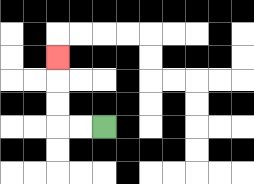{'start': '[4, 5]', 'end': '[2, 2]', 'path_directions': 'L,L,U,U,U', 'path_coordinates': '[[4, 5], [3, 5], [2, 5], [2, 4], [2, 3], [2, 2]]'}